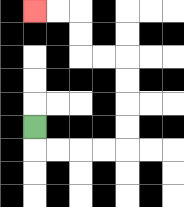{'start': '[1, 5]', 'end': '[1, 0]', 'path_directions': 'D,R,R,R,R,U,U,U,U,L,L,U,U,L,L', 'path_coordinates': '[[1, 5], [1, 6], [2, 6], [3, 6], [4, 6], [5, 6], [5, 5], [5, 4], [5, 3], [5, 2], [4, 2], [3, 2], [3, 1], [3, 0], [2, 0], [1, 0]]'}